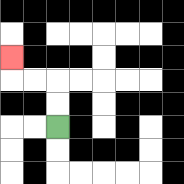{'start': '[2, 5]', 'end': '[0, 2]', 'path_directions': 'U,U,L,L,U', 'path_coordinates': '[[2, 5], [2, 4], [2, 3], [1, 3], [0, 3], [0, 2]]'}